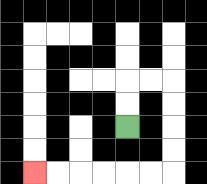{'start': '[5, 5]', 'end': '[1, 7]', 'path_directions': 'U,U,R,R,D,D,D,D,L,L,L,L,L,L', 'path_coordinates': '[[5, 5], [5, 4], [5, 3], [6, 3], [7, 3], [7, 4], [7, 5], [7, 6], [7, 7], [6, 7], [5, 7], [4, 7], [3, 7], [2, 7], [1, 7]]'}